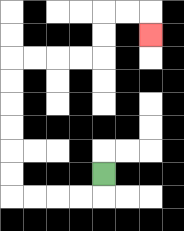{'start': '[4, 7]', 'end': '[6, 1]', 'path_directions': 'D,L,L,L,L,U,U,U,U,U,U,R,R,R,R,U,U,R,R,D', 'path_coordinates': '[[4, 7], [4, 8], [3, 8], [2, 8], [1, 8], [0, 8], [0, 7], [0, 6], [0, 5], [0, 4], [0, 3], [0, 2], [1, 2], [2, 2], [3, 2], [4, 2], [4, 1], [4, 0], [5, 0], [6, 0], [6, 1]]'}